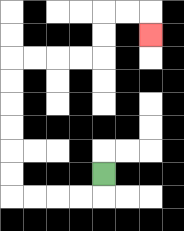{'start': '[4, 7]', 'end': '[6, 1]', 'path_directions': 'D,L,L,L,L,U,U,U,U,U,U,R,R,R,R,U,U,R,R,D', 'path_coordinates': '[[4, 7], [4, 8], [3, 8], [2, 8], [1, 8], [0, 8], [0, 7], [0, 6], [0, 5], [0, 4], [0, 3], [0, 2], [1, 2], [2, 2], [3, 2], [4, 2], [4, 1], [4, 0], [5, 0], [6, 0], [6, 1]]'}